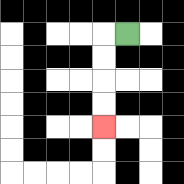{'start': '[5, 1]', 'end': '[4, 5]', 'path_directions': 'L,D,D,D,D', 'path_coordinates': '[[5, 1], [4, 1], [4, 2], [4, 3], [4, 4], [4, 5]]'}